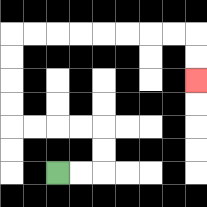{'start': '[2, 7]', 'end': '[8, 3]', 'path_directions': 'R,R,U,U,L,L,L,L,U,U,U,U,R,R,R,R,R,R,R,R,D,D', 'path_coordinates': '[[2, 7], [3, 7], [4, 7], [4, 6], [4, 5], [3, 5], [2, 5], [1, 5], [0, 5], [0, 4], [0, 3], [0, 2], [0, 1], [1, 1], [2, 1], [3, 1], [4, 1], [5, 1], [6, 1], [7, 1], [8, 1], [8, 2], [8, 3]]'}